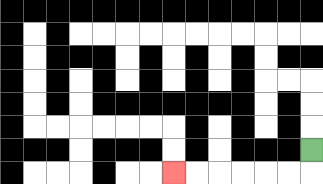{'start': '[13, 6]', 'end': '[7, 7]', 'path_directions': 'D,L,L,L,L,L,L', 'path_coordinates': '[[13, 6], [13, 7], [12, 7], [11, 7], [10, 7], [9, 7], [8, 7], [7, 7]]'}